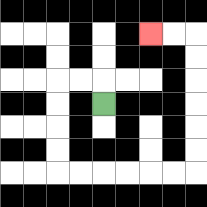{'start': '[4, 4]', 'end': '[6, 1]', 'path_directions': 'U,L,L,D,D,D,D,R,R,R,R,R,R,U,U,U,U,U,U,L,L', 'path_coordinates': '[[4, 4], [4, 3], [3, 3], [2, 3], [2, 4], [2, 5], [2, 6], [2, 7], [3, 7], [4, 7], [5, 7], [6, 7], [7, 7], [8, 7], [8, 6], [8, 5], [8, 4], [8, 3], [8, 2], [8, 1], [7, 1], [6, 1]]'}